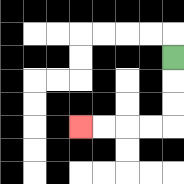{'start': '[7, 2]', 'end': '[3, 5]', 'path_directions': 'D,D,D,L,L,L,L', 'path_coordinates': '[[7, 2], [7, 3], [7, 4], [7, 5], [6, 5], [5, 5], [4, 5], [3, 5]]'}